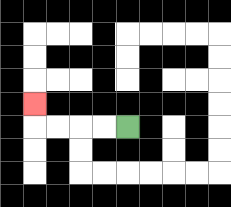{'start': '[5, 5]', 'end': '[1, 4]', 'path_directions': 'L,L,L,L,U', 'path_coordinates': '[[5, 5], [4, 5], [3, 5], [2, 5], [1, 5], [1, 4]]'}